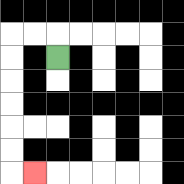{'start': '[2, 2]', 'end': '[1, 7]', 'path_directions': 'U,L,L,D,D,D,D,D,D,R', 'path_coordinates': '[[2, 2], [2, 1], [1, 1], [0, 1], [0, 2], [0, 3], [0, 4], [0, 5], [0, 6], [0, 7], [1, 7]]'}